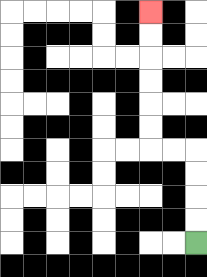{'start': '[8, 10]', 'end': '[6, 0]', 'path_directions': 'U,U,U,U,L,L,U,U,U,U,U,U', 'path_coordinates': '[[8, 10], [8, 9], [8, 8], [8, 7], [8, 6], [7, 6], [6, 6], [6, 5], [6, 4], [6, 3], [6, 2], [6, 1], [6, 0]]'}